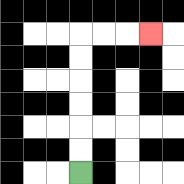{'start': '[3, 7]', 'end': '[6, 1]', 'path_directions': 'U,U,U,U,U,U,R,R,R', 'path_coordinates': '[[3, 7], [3, 6], [3, 5], [3, 4], [3, 3], [3, 2], [3, 1], [4, 1], [5, 1], [6, 1]]'}